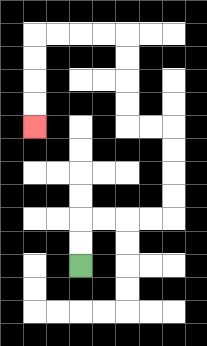{'start': '[3, 11]', 'end': '[1, 5]', 'path_directions': 'U,U,R,R,R,R,U,U,U,U,L,L,U,U,U,U,L,L,L,L,D,D,D,D', 'path_coordinates': '[[3, 11], [3, 10], [3, 9], [4, 9], [5, 9], [6, 9], [7, 9], [7, 8], [7, 7], [7, 6], [7, 5], [6, 5], [5, 5], [5, 4], [5, 3], [5, 2], [5, 1], [4, 1], [3, 1], [2, 1], [1, 1], [1, 2], [1, 3], [1, 4], [1, 5]]'}